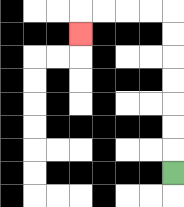{'start': '[7, 7]', 'end': '[3, 1]', 'path_directions': 'U,U,U,U,U,U,U,L,L,L,L,D', 'path_coordinates': '[[7, 7], [7, 6], [7, 5], [7, 4], [7, 3], [7, 2], [7, 1], [7, 0], [6, 0], [5, 0], [4, 0], [3, 0], [3, 1]]'}